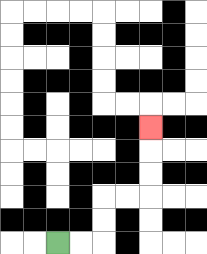{'start': '[2, 10]', 'end': '[6, 5]', 'path_directions': 'R,R,U,U,R,R,U,U,U', 'path_coordinates': '[[2, 10], [3, 10], [4, 10], [4, 9], [4, 8], [5, 8], [6, 8], [6, 7], [6, 6], [6, 5]]'}